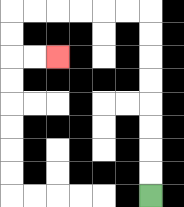{'start': '[6, 8]', 'end': '[2, 2]', 'path_directions': 'U,U,U,U,U,U,U,U,L,L,L,L,L,L,D,D,R,R', 'path_coordinates': '[[6, 8], [6, 7], [6, 6], [6, 5], [6, 4], [6, 3], [6, 2], [6, 1], [6, 0], [5, 0], [4, 0], [3, 0], [2, 0], [1, 0], [0, 0], [0, 1], [0, 2], [1, 2], [2, 2]]'}